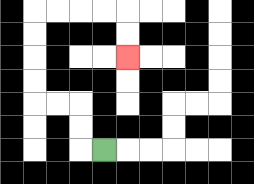{'start': '[4, 6]', 'end': '[5, 2]', 'path_directions': 'L,U,U,L,L,U,U,U,U,R,R,R,R,D,D', 'path_coordinates': '[[4, 6], [3, 6], [3, 5], [3, 4], [2, 4], [1, 4], [1, 3], [1, 2], [1, 1], [1, 0], [2, 0], [3, 0], [4, 0], [5, 0], [5, 1], [5, 2]]'}